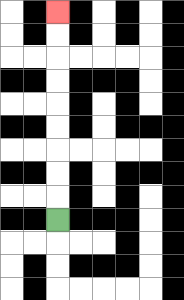{'start': '[2, 9]', 'end': '[2, 0]', 'path_directions': 'U,U,U,U,U,U,U,U,U', 'path_coordinates': '[[2, 9], [2, 8], [2, 7], [2, 6], [2, 5], [2, 4], [2, 3], [2, 2], [2, 1], [2, 0]]'}